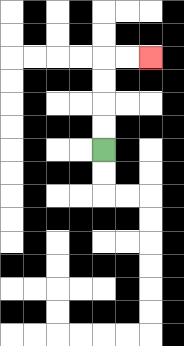{'start': '[4, 6]', 'end': '[6, 2]', 'path_directions': 'U,U,U,U,R,R', 'path_coordinates': '[[4, 6], [4, 5], [4, 4], [4, 3], [4, 2], [5, 2], [6, 2]]'}